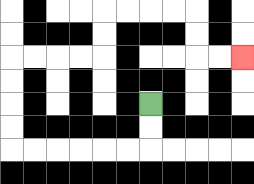{'start': '[6, 4]', 'end': '[10, 2]', 'path_directions': 'D,D,L,L,L,L,L,L,U,U,U,U,R,R,R,R,U,U,R,R,R,R,D,D,R,R', 'path_coordinates': '[[6, 4], [6, 5], [6, 6], [5, 6], [4, 6], [3, 6], [2, 6], [1, 6], [0, 6], [0, 5], [0, 4], [0, 3], [0, 2], [1, 2], [2, 2], [3, 2], [4, 2], [4, 1], [4, 0], [5, 0], [6, 0], [7, 0], [8, 0], [8, 1], [8, 2], [9, 2], [10, 2]]'}